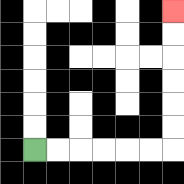{'start': '[1, 6]', 'end': '[7, 0]', 'path_directions': 'R,R,R,R,R,R,U,U,U,U,U,U', 'path_coordinates': '[[1, 6], [2, 6], [3, 6], [4, 6], [5, 6], [6, 6], [7, 6], [7, 5], [7, 4], [7, 3], [7, 2], [7, 1], [7, 0]]'}